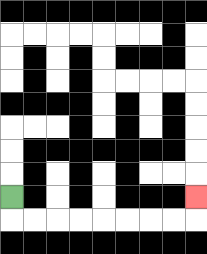{'start': '[0, 8]', 'end': '[8, 8]', 'path_directions': 'D,R,R,R,R,R,R,R,R,U', 'path_coordinates': '[[0, 8], [0, 9], [1, 9], [2, 9], [3, 9], [4, 9], [5, 9], [6, 9], [7, 9], [8, 9], [8, 8]]'}